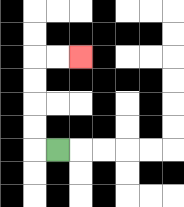{'start': '[2, 6]', 'end': '[3, 2]', 'path_directions': 'L,U,U,U,U,R,R', 'path_coordinates': '[[2, 6], [1, 6], [1, 5], [1, 4], [1, 3], [1, 2], [2, 2], [3, 2]]'}